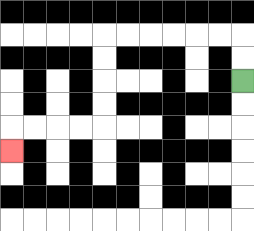{'start': '[10, 3]', 'end': '[0, 6]', 'path_directions': 'U,U,L,L,L,L,L,L,D,D,D,D,L,L,L,L,D', 'path_coordinates': '[[10, 3], [10, 2], [10, 1], [9, 1], [8, 1], [7, 1], [6, 1], [5, 1], [4, 1], [4, 2], [4, 3], [4, 4], [4, 5], [3, 5], [2, 5], [1, 5], [0, 5], [0, 6]]'}